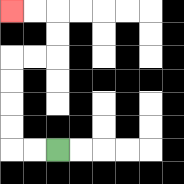{'start': '[2, 6]', 'end': '[0, 0]', 'path_directions': 'L,L,U,U,U,U,R,R,U,U,L,L', 'path_coordinates': '[[2, 6], [1, 6], [0, 6], [0, 5], [0, 4], [0, 3], [0, 2], [1, 2], [2, 2], [2, 1], [2, 0], [1, 0], [0, 0]]'}